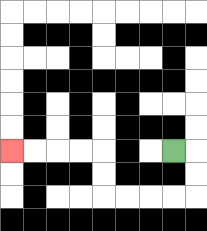{'start': '[7, 6]', 'end': '[0, 6]', 'path_directions': 'R,D,D,L,L,L,L,U,U,L,L,L,L', 'path_coordinates': '[[7, 6], [8, 6], [8, 7], [8, 8], [7, 8], [6, 8], [5, 8], [4, 8], [4, 7], [4, 6], [3, 6], [2, 6], [1, 6], [0, 6]]'}